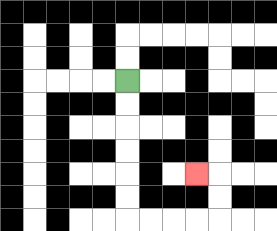{'start': '[5, 3]', 'end': '[8, 7]', 'path_directions': 'D,D,D,D,D,D,R,R,R,R,U,U,L', 'path_coordinates': '[[5, 3], [5, 4], [5, 5], [5, 6], [5, 7], [5, 8], [5, 9], [6, 9], [7, 9], [8, 9], [9, 9], [9, 8], [9, 7], [8, 7]]'}